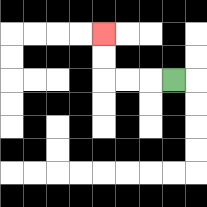{'start': '[7, 3]', 'end': '[4, 1]', 'path_directions': 'L,L,L,U,U', 'path_coordinates': '[[7, 3], [6, 3], [5, 3], [4, 3], [4, 2], [4, 1]]'}